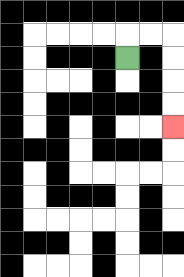{'start': '[5, 2]', 'end': '[7, 5]', 'path_directions': 'U,R,R,D,D,D,D', 'path_coordinates': '[[5, 2], [5, 1], [6, 1], [7, 1], [7, 2], [7, 3], [7, 4], [7, 5]]'}